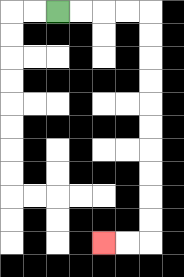{'start': '[2, 0]', 'end': '[4, 10]', 'path_directions': 'R,R,R,R,D,D,D,D,D,D,D,D,D,D,L,L', 'path_coordinates': '[[2, 0], [3, 0], [4, 0], [5, 0], [6, 0], [6, 1], [6, 2], [6, 3], [6, 4], [6, 5], [6, 6], [6, 7], [6, 8], [6, 9], [6, 10], [5, 10], [4, 10]]'}